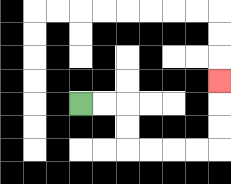{'start': '[3, 4]', 'end': '[9, 3]', 'path_directions': 'R,R,D,D,R,R,R,R,U,U,U', 'path_coordinates': '[[3, 4], [4, 4], [5, 4], [5, 5], [5, 6], [6, 6], [7, 6], [8, 6], [9, 6], [9, 5], [9, 4], [9, 3]]'}